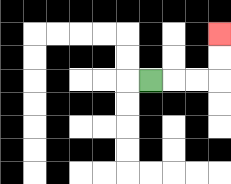{'start': '[6, 3]', 'end': '[9, 1]', 'path_directions': 'R,R,R,U,U', 'path_coordinates': '[[6, 3], [7, 3], [8, 3], [9, 3], [9, 2], [9, 1]]'}